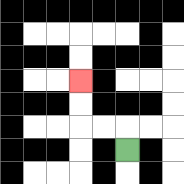{'start': '[5, 6]', 'end': '[3, 3]', 'path_directions': 'U,L,L,U,U', 'path_coordinates': '[[5, 6], [5, 5], [4, 5], [3, 5], [3, 4], [3, 3]]'}